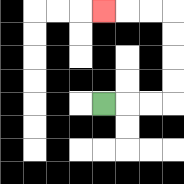{'start': '[4, 4]', 'end': '[4, 0]', 'path_directions': 'R,R,R,U,U,U,U,L,L,L', 'path_coordinates': '[[4, 4], [5, 4], [6, 4], [7, 4], [7, 3], [7, 2], [7, 1], [7, 0], [6, 0], [5, 0], [4, 0]]'}